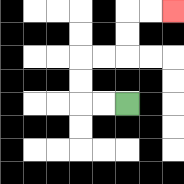{'start': '[5, 4]', 'end': '[7, 0]', 'path_directions': 'L,L,U,U,R,R,U,U,R,R', 'path_coordinates': '[[5, 4], [4, 4], [3, 4], [3, 3], [3, 2], [4, 2], [5, 2], [5, 1], [5, 0], [6, 0], [7, 0]]'}